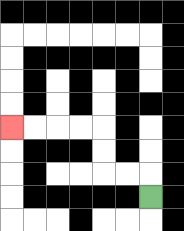{'start': '[6, 8]', 'end': '[0, 5]', 'path_directions': 'U,L,L,U,U,L,L,L,L', 'path_coordinates': '[[6, 8], [6, 7], [5, 7], [4, 7], [4, 6], [4, 5], [3, 5], [2, 5], [1, 5], [0, 5]]'}